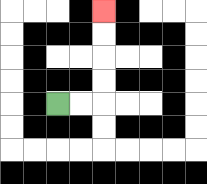{'start': '[2, 4]', 'end': '[4, 0]', 'path_directions': 'R,R,U,U,U,U', 'path_coordinates': '[[2, 4], [3, 4], [4, 4], [4, 3], [4, 2], [4, 1], [4, 0]]'}